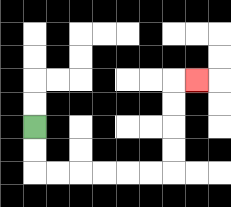{'start': '[1, 5]', 'end': '[8, 3]', 'path_directions': 'D,D,R,R,R,R,R,R,U,U,U,U,R', 'path_coordinates': '[[1, 5], [1, 6], [1, 7], [2, 7], [3, 7], [4, 7], [5, 7], [6, 7], [7, 7], [7, 6], [7, 5], [7, 4], [7, 3], [8, 3]]'}